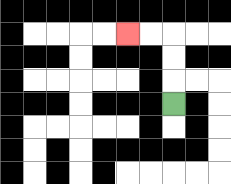{'start': '[7, 4]', 'end': '[5, 1]', 'path_directions': 'U,U,U,L,L', 'path_coordinates': '[[7, 4], [7, 3], [7, 2], [7, 1], [6, 1], [5, 1]]'}